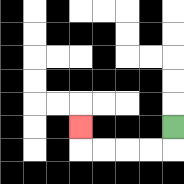{'start': '[7, 5]', 'end': '[3, 5]', 'path_directions': 'D,L,L,L,L,U', 'path_coordinates': '[[7, 5], [7, 6], [6, 6], [5, 6], [4, 6], [3, 6], [3, 5]]'}